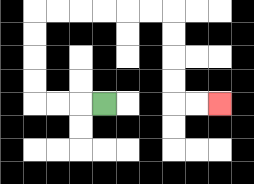{'start': '[4, 4]', 'end': '[9, 4]', 'path_directions': 'L,L,L,U,U,U,U,R,R,R,R,R,R,D,D,D,D,R,R', 'path_coordinates': '[[4, 4], [3, 4], [2, 4], [1, 4], [1, 3], [1, 2], [1, 1], [1, 0], [2, 0], [3, 0], [4, 0], [5, 0], [6, 0], [7, 0], [7, 1], [7, 2], [7, 3], [7, 4], [8, 4], [9, 4]]'}